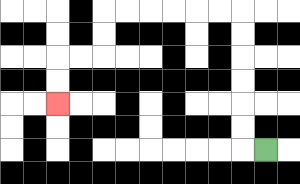{'start': '[11, 6]', 'end': '[2, 4]', 'path_directions': 'L,U,U,U,U,U,U,L,L,L,L,L,L,D,D,L,L,D,D', 'path_coordinates': '[[11, 6], [10, 6], [10, 5], [10, 4], [10, 3], [10, 2], [10, 1], [10, 0], [9, 0], [8, 0], [7, 0], [6, 0], [5, 0], [4, 0], [4, 1], [4, 2], [3, 2], [2, 2], [2, 3], [2, 4]]'}